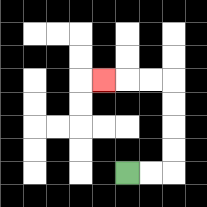{'start': '[5, 7]', 'end': '[4, 3]', 'path_directions': 'R,R,U,U,U,U,L,L,L', 'path_coordinates': '[[5, 7], [6, 7], [7, 7], [7, 6], [7, 5], [7, 4], [7, 3], [6, 3], [5, 3], [4, 3]]'}